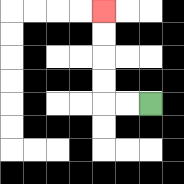{'start': '[6, 4]', 'end': '[4, 0]', 'path_directions': 'L,L,U,U,U,U', 'path_coordinates': '[[6, 4], [5, 4], [4, 4], [4, 3], [4, 2], [4, 1], [4, 0]]'}